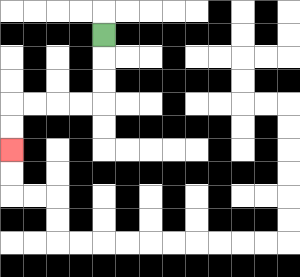{'start': '[4, 1]', 'end': '[0, 6]', 'path_directions': 'D,D,D,L,L,L,L,D,D', 'path_coordinates': '[[4, 1], [4, 2], [4, 3], [4, 4], [3, 4], [2, 4], [1, 4], [0, 4], [0, 5], [0, 6]]'}